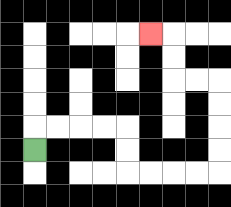{'start': '[1, 6]', 'end': '[6, 1]', 'path_directions': 'U,R,R,R,R,D,D,R,R,R,R,U,U,U,U,L,L,U,U,L', 'path_coordinates': '[[1, 6], [1, 5], [2, 5], [3, 5], [4, 5], [5, 5], [5, 6], [5, 7], [6, 7], [7, 7], [8, 7], [9, 7], [9, 6], [9, 5], [9, 4], [9, 3], [8, 3], [7, 3], [7, 2], [7, 1], [6, 1]]'}